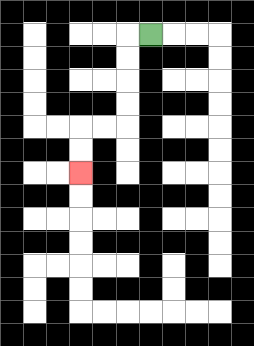{'start': '[6, 1]', 'end': '[3, 7]', 'path_directions': 'L,D,D,D,D,L,L,D,D', 'path_coordinates': '[[6, 1], [5, 1], [5, 2], [5, 3], [5, 4], [5, 5], [4, 5], [3, 5], [3, 6], [3, 7]]'}